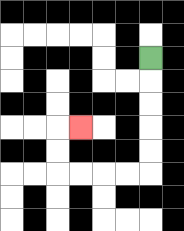{'start': '[6, 2]', 'end': '[3, 5]', 'path_directions': 'D,D,D,D,D,L,L,L,L,U,U,R', 'path_coordinates': '[[6, 2], [6, 3], [6, 4], [6, 5], [6, 6], [6, 7], [5, 7], [4, 7], [3, 7], [2, 7], [2, 6], [2, 5], [3, 5]]'}